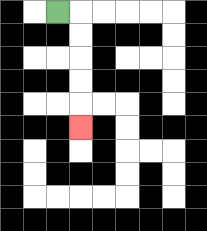{'start': '[2, 0]', 'end': '[3, 5]', 'path_directions': 'R,D,D,D,D,D', 'path_coordinates': '[[2, 0], [3, 0], [3, 1], [3, 2], [3, 3], [3, 4], [3, 5]]'}